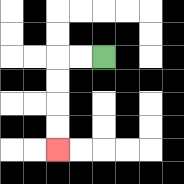{'start': '[4, 2]', 'end': '[2, 6]', 'path_directions': 'L,L,D,D,D,D', 'path_coordinates': '[[4, 2], [3, 2], [2, 2], [2, 3], [2, 4], [2, 5], [2, 6]]'}